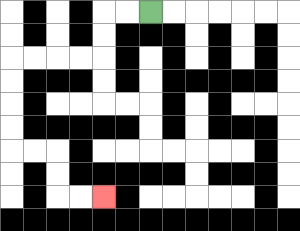{'start': '[6, 0]', 'end': '[4, 8]', 'path_directions': 'L,L,D,D,L,L,L,L,D,D,D,D,R,R,D,D,R,R', 'path_coordinates': '[[6, 0], [5, 0], [4, 0], [4, 1], [4, 2], [3, 2], [2, 2], [1, 2], [0, 2], [0, 3], [0, 4], [0, 5], [0, 6], [1, 6], [2, 6], [2, 7], [2, 8], [3, 8], [4, 8]]'}